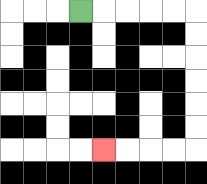{'start': '[3, 0]', 'end': '[4, 6]', 'path_directions': 'R,R,R,R,R,D,D,D,D,D,D,L,L,L,L', 'path_coordinates': '[[3, 0], [4, 0], [5, 0], [6, 0], [7, 0], [8, 0], [8, 1], [8, 2], [8, 3], [8, 4], [8, 5], [8, 6], [7, 6], [6, 6], [5, 6], [4, 6]]'}